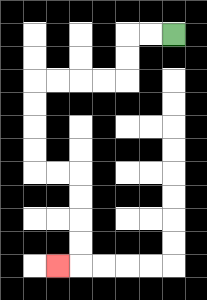{'start': '[7, 1]', 'end': '[2, 11]', 'path_directions': 'L,L,D,D,L,L,L,L,D,D,D,D,R,R,D,D,D,D,L', 'path_coordinates': '[[7, 1], [6, 1], [5, 1], [5, 2], [5, 3], [4, 3], [3, 3], [2, 3], [1, 3], [1, 4], [1, 5], [1, 6], [1, 7], [2, 7], [3, 7], [3, 8], [3, 9], [3, 10], [3, 11], [2, 11]]'}